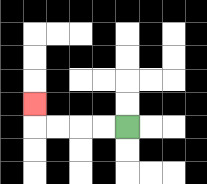{'start': '[5, 5]', 'end': '[1, 4]', 'path_directions': 'L,L,L,L,U', 'path_coordinates': '[[5, 5], [4, 5], [3, 5], [2, 5], [1, 5], [1, 4]]'}